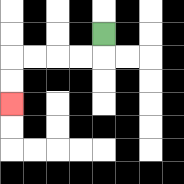{'start': '[4, 1]', 'end': '[0, 4]', 'path_directions': 'D,L,L,L,L,D,D', 'path_coordinates': '[[4, 1], [4, 2], [3, 2], [2, 2], [1, 2], [0, 2], [0, 3], [0, 4]]'}